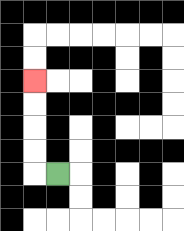{'start': '[2, 7]', 'end': '[1, 3]', 'path_directions': 'L,U,U,U,U', 'path_coordinates': '[[2, 7], [1, 7], [1, 6], [1, 5], [1, 4], [1, 3]]'}